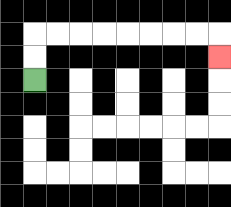{'start': '[1, 3]', 'end': '[9, 2]', 'path_directions': 'U,U,R,R,R,R,R,R,R,R,D', 'path_coordinates': '[[1, 3], [1, 2], [1, 1], [2, 1], [3, 1], [4, 1], [5, 1], [6, 1], [7, 1], [8, 1], [9, 1], [9, 2]]'}